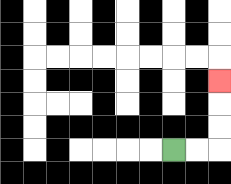{'start': '[7, 6]', 'end': '[9, 3]', 'path_directions': 'R,R,U,U,U', 'path_coordinates': '[[7, 6], [8, 6], [9, 6], [9, 5], [9, 4], [9, 3]]'}